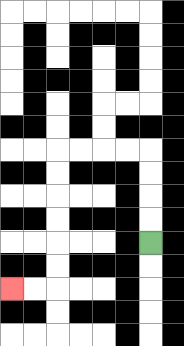{'start': '[6, 10]', 'end': '[0, 12]', 'path_directions': 'U,U,U,U,L,L,L,L,D,D,D,D,D,D,L,L', 'path_coordinates': '[[6, 10], [6, 9], [6, 8], [6, 7], [6, 6], [5, 6], [4, 6], [3, 6], [2, 6], [2, 7], [2, 8], [2, 9], [2, 10], [2, 11], [2, 12], [1, 12], [0, 12]]'}